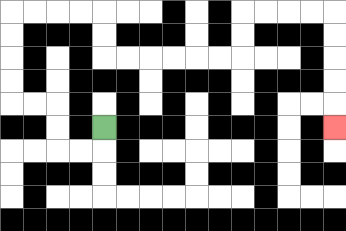{'start': '[4, 5]', 'end': '[14, 5]', 'path_directions': 'D,L,L,U,U,L,L,U,U,U,U,R,R,R,R,D,D,R,R,R,R,R,R,U,U,R,R,R,R,D,D,D,D,D', 'path_coordinates': '[[4, 5], [4, 6], [3, 6], [2, 6], [2, 5], [2, 4], [1, 4], [0, 4], [0, 3], [0, 2], [0, 1], [0, 0], [1, 0], [2, 0], [3, 0], [4, 0], [4, 1], [4, 2], [5, 2], [6, 2], [7, 2], [8, 2], [9, 2], [10, 2], [10, 1], [10, 0], [11, 0], [12, 0], [13, 0], [14, 0], [14, 1], [14, 2], [14, 3], [14, 4], [14, 5]]'}